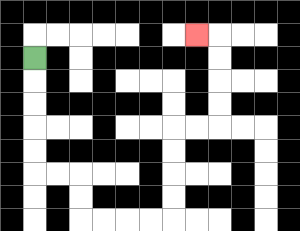{'start': '[1, 2]', 'end': '[8, 1]', 'path_directions': 'D,D,D,D,D,R,R,D,D,R,R,R,R,U,U,U,U,R,R,U,U,U,U,L', 'path_coordinates': '[[1, 2], [1, 3], [1, 4], [1, 5], [1, 6], [1, 7], [2, 7], [3, 7], [3, 8], [3, 9], [4, 9], [5, 9], [6, 9], [7, 9], [7, 8], [7, 7], [7, 6], [7, 5], [8, 5], [9, 5], [9, 4], [9, 3], [9, 2], [9, 1], [8, 1]]'}